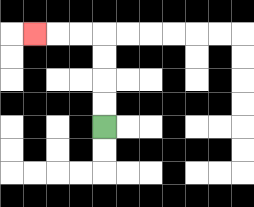{'start': '[4, 5]', 'end': '[1, 1]', 'path_directions': 'U,U,U,U,L,L,L', 'path_coordinates': '[[4, 5], [4, 4], [4, 3], [4, 2], [4, 1], [3, 1], [2, 1], [1, 1]]'}